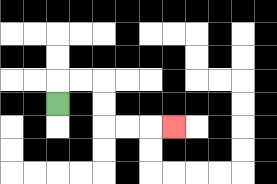{'start': '[2, 4]', 'end': '[7, 5]', 'path_directions': 'U,R,R,D,D,R,R,R', 'path_coordinates': '[[2, 4], [2, 3], [3, 3], [4, 3], [4, 4], [4, 5], [5, 5], [6, 5], [7, 5]]'}